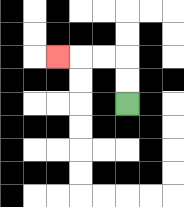{'start': '[5, 4]', 'end': '[2, 2]', 'path_directions': 'U,U,L,L,L', 'path_coordinates': '[[5, 4], [5, 3], [5, 2], [4, 2], [3, 2], [2, 2]]'}